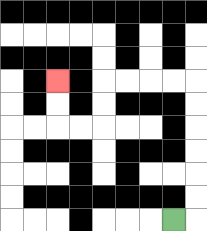{'start': '[7, 9]', 'end': '[2, 3]', 'path_directions': 'R,U,U,U,U,U,U,L,L,L,L,D,D,L,L,U,U', 'path_coordinates': '[[7, 9], [8, 9], [8, 8], [8, 7], [8, 6], [8, 5], [8, 4], [8, 3], [7, 3], [6, 3], [5, 3], [4, 3], [4, 4], [4, 5], [3, 5], [2, 5], [2, 4], [2, 3]]'}